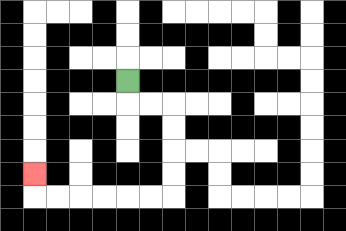{'start': '[5, 3]', 'end': '[1, 7]', 'path_directions': 'D,R,R,D,D,D,D,L,L,L,L,L,L,U', 'path_coordinates': '[[5, 3], [5, 4], [6, 4], [7, 4], [7, 5], [7, 6], [7, 7], [7, 8], [6, 8], [5, 8], [4, 8], [3, 8], [2, 8], [1, 8], [1, 7]]'}